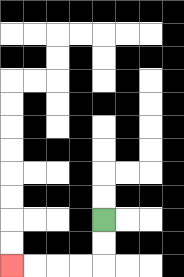{'start': '[4, 9]', 'end': '[0, 11]', 'path_directions': 'D,D,L,L,L,L', 'path_coordinates': '[[4, 9], [4, 10], [4, 11], [3, 11], [2, 11], [1, 11], [0, 11]]'}